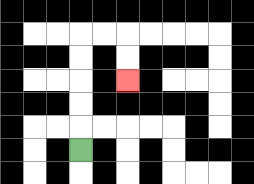{'start': '[3, 6]', 'end': '[5, 3]', 'path_directions': 'U,U,U,U,U,R,R,D,D', 'path_coordinates': '[[3, 6], [3, 5], [3, 4], [3, 3], [3, 2], [3, 1], [4, 1], [5, 1], [5, 2], [5, 3]]'}